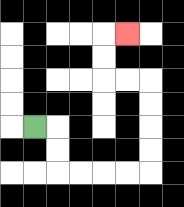{'start': '[1, 5]', 'end': '[5, 1]', 'path_directions': 'R,D,D,R,R,R,R,U,U,U,U,L,L,U,U,R', 'path_coordinates': '[[1, 5], [2, 5], [2, 6], [2, 7], [3, 7], [4, 7], [5, 7], [6, 7], [6, 6], [6, 5], [6, 4], [6, 3], [5, 3], [4, 3], [4, 2], [4, 1], [5, 1]]'}